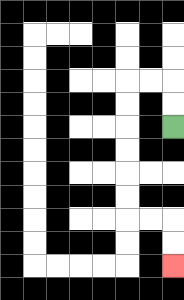{'start': '[7, 5]', 'end': '[7, 11]', 'path_directions': 'U,U,L,L,D,D,D,D,D,D,R,R,D,D', 'path_coordinates': '[[7, 5], [7, 4], [7, 3], [6, 3], [5, 3], [5, 4], [5, 5], [5, 6], [5, 7], [5, 8], [5, 9], [6, 9], [7, 9], [7, 10], [7, 11]]'}